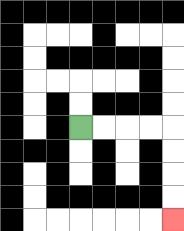{'start': '[3, 5]', 'end': '[7, 9]', 'path_directions': 'R,R,R,R,D,D,D,D', 'path_coordinates': '[[3, 5], [4, 5], [5, 5], [6, 5], [7, 5], [7, 6], [7, 7], [7, 8], [7, 9]]'}